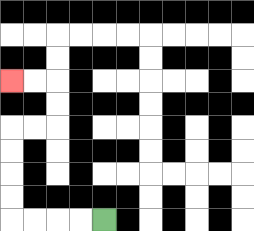{'start': '[4, 9]', 'end': '[0, 3]', 'path_directions': 'L,L,L,L,U,U,U,U,R,R,U,U,L,L', 'path_coordinates': '[[4, 9], [3, 9], [2, 9], [1, 9], [0, 9], [0, 8], [0, 7], [0, 6], [0, 5], [1, 5], [2, 5], [2, 4], [2, 3], [1, 3], [0, 3]]'}